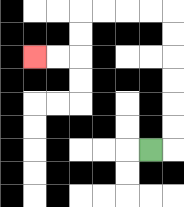{'start': '[6, 6]', 'end': '[1, 2]', 'path_directions': 'R,U,U,U,U,U,U,L,L,L,L,D,D,L,L', 'path_coordinates': '[[6, 6], [7, 6], [7, 5], [7, 4], [7, 3], [7, 2], [7, 1], [7, 0], [6, 0], [5, 0], [4, 0], [3, 0], [3, 1], [3, 2], [2, 2], [1, 2]]'}